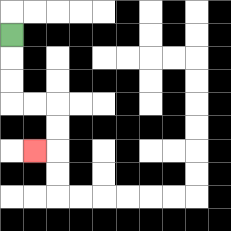{'start': '[0, 1]', 'end': '[1, 6]', 'path_directions': 'D,D,D,R,R,D,D,L', 'path_coordinates': '[[0, 1], [0, 2], [0, 3], [0, 4], [1, 4], [2, 4], [2, 5], [2, 6], [1, 6]]'}